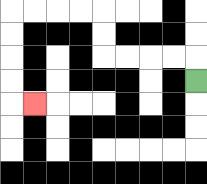{'start': '[8, 3]', 'end': '[1, 4]', 'path_directions': 'U,L,L,L,L,U,U,L,L,L,L,D,D,D,D,R', 'path_coordinates': '[[8, 3], [8, 2], [7, 2], [6, 2], [5, 2], [4, 2], [4, 1], [4, 0], [3, 0], [2, 0], [1, 0], [0, 0], [0, 1], [0, 2], [0, 3], [0, 4], [1, 4]]'}